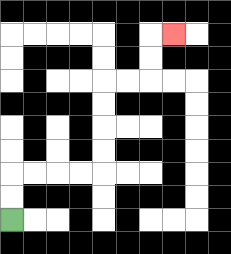{'start': '[0, 9]', 'end': '[7, 1]', 'path_directions': 'U,U,R,R,R,R,U,U,U,U,R,R,U,U,R', 'path_coordinates': '[[0, 9], [0, 8], [0, 7], [1, 7], [2, 7], [3, 7], [4, 7], [4, 6], [4, 5], [4, 4], [4, 3], [5, 3], [6, 3], [6, 2], [6, 1], [7, 1]]'}